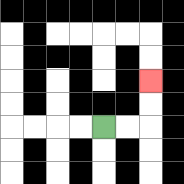{'start': '[4, 5]', 'end': '[6, 3]', 'path_directions': 'R,R,U,U', 'path_coordinates': '[[4, 5], [5, 5], [6, 5], [6, 4], [6, 3]]'}